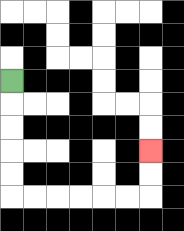{'start': '[0, 3]', 'end': '[6, 6]', 'path_directions': 'D,D,D,D,D,R,R,R,R,R,R,U,U', 'path_coordinates': '[[0, 3], [0, 4], [0, 5], [0, 6], [0, 7], [0, 8], [1, 8], [2, 8], [3, 8], [4, 8], [5, 8], [6, 8], [6, 7], [6, 6]]'}